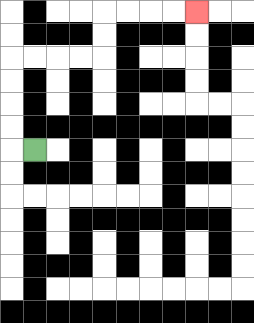{'start': '[1, 6]', 'end': '[8, 0]', 'path_directions': 'L,U,U,U,U,R,R,R,R,U,U,R,R,R,R', 'path_coordinates': '[[1, 6], [0, 6], [0, 5], [0, 4], [0, 3], [0, 2], [1, 2], [2, 2], [3, 2], [4, 2], [4, 1], [4, 0], [5, 0], [6, 0], [7, 0], [8, 0]]'}